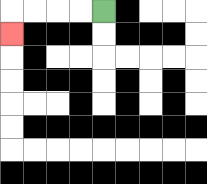{'start': '[4, 0]', 'end': '[0, 1]', 'path_directions': 'L,L,L,L,D', 'path_coordinates': '[[4, 0], [3, 0], [2, 0], [1, 0], [0, 0], [0, 1]]'}